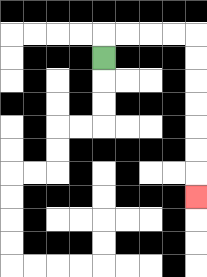{'start': '[4, 2]', 'end': '[8, 8]', 'path_directions': 'U,R,R,R,R,D,D,D,D,D,D,D', 'path_coordinates': '[[4, 2], [4, 1], [5, 1], [6, 1], [7, 1], [8, 1], [8, 2], [8, 3], [8, 4], [8, 5], [8, 6], [8, 7], [8, 8]]'}